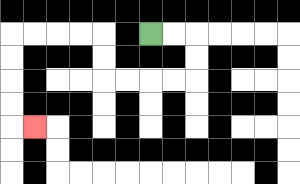{'start': '[6, 1]', 'end': '[1, 5]', 'path_directions': 'R,R,D,D,L,L,L,L,U,U,L,L,L,L,D,D,D,D,R', 'path_coordinates': '[[6, 1], [7, 1], [8, 1], [8, 2], [8, 3], [7, 3], [6, 3], [5, 3], [4, 3], [4, 2], [4, 1], [3, 1], [2, 1], [1, 1], [0, 1], [0, 2], [0, 3], [0, 4], [0, 5], [1, 5]]'}